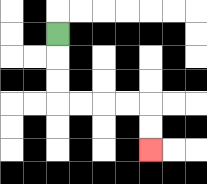{'start': '[2, 1]', 'end': '[6, 6]', 'path_directions': 'D,D,D,R,R,R,R,D,D', 'path_coordinates': '[[2, 1], [2, 2], [2, 3], [2, 4], [3, 4], [4, 4], [5, 4], [6, 4], [6, 5], [6, 6]]'}